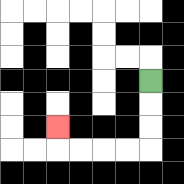{'start': '[6, 3]', 'end': '[2, 5]', 'path_directions': 'D,D,D,L,L,L,L,U', 'path_coordinates': '[[6, 3], [6, 4], [6, 5], [6, 6], [5, 6], [4, 6], [3, 6], [2, 6], [2, 5]]'}